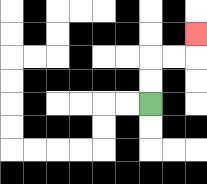{'start': '[6, 4]', 'end': '[8, 1]', 'path_directions': 'U,U,R,R,U', 'path_coordinates': '[[6, 4], [6, 3], [6, 2], [7, 2], [8, 2], [8, 1]]'}